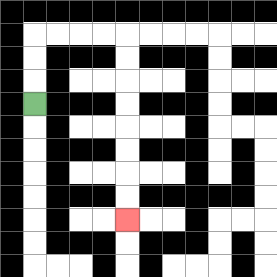{'start': '[1, 4]', 'end': '[5, 9]', 'path_directions': 'U,U,U,R,R,R,R,D,D,D,D,D,D,D,D', 'path_coordinates': '[[1, 4], [1, 3], [1, 2], [1, 1], [2, 1], [3, 1], [4, 1], [5, 1], [5, 2], [5, 3], [5, 4], [5, 5], [5, 6], [5, 7], [5, 8], [5, 9]]'}